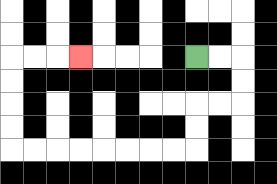{'start': '[8, 2]', 'end': '[3, 2]', 'path_directions': 'R,R,D,D,L,L,D,D,L,L,L,L,L,L,L,L,U,U,U,U,R,R,R', 'path_coordinates': '[[8, 2], [9, 2], [10, 2], [10, 3], [10, 4], [9, 4], [8, 4], [8, 5], [8, 6], [7, 6], [6, 6], [5, 6], [4, 6], [3, 6], [2, 6], [1, 6], [0, 6], [0, 5], [0, 4], [0, 3], [0, 2], [1, 2], [2, 2], [3, 2]]'}